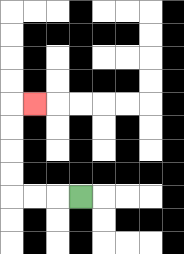{'start': '[3, 8]', 'end': '[1, 4]', 'path_directions': 'L,L,L,U,U,U,U,R', 'path_coordinates': '[[3, 8], [2, 8], [1, 8], [0, 8], [0, 7], [0, 6], [0, 5], [0, 4], [1, 4]]'}